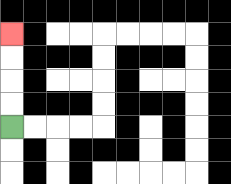{'start': '[0, 5]', 'end': '[0, 1]', 'path_directions': 'U,U,U,U', 'path_coordinates': '[[0, 5], [0, 4], [0, 3], [0, 2], [0, 1]]'}